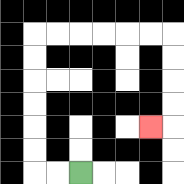{'start': '[3, 7]', 'end': '[6, 5]', 'path_directions': 'L,L,U,U,U,U,U,U,R,R,R,R,R,R,D,D,D,D,L', 'path_coordinates': '[[3, 7], [2, 7], [1, 7], [1, 6], [1, 5], [1, 4], [1, 3], [1, 2], [1, 1], [2, 1], [3, 1], [4, 1], [5, 1], [6, 1], [7, 1], [7, 2], [7, 3], [7, 4], [7, 5], [6, 5]]'}